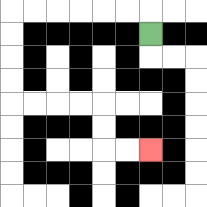{'start': '[6, 1]', 'end': '[6, 6]', 'path_directions': 'U,L,L,L,L,L,L,D,D,D,D,R,R,R,R,D,D,R,R', 'path_coordinates': '[[6, 1], [6, 0], [5, 0], [4, 0], [3, 0], [2, 0], [1, 0], [0, 0], [0, 1], [0, 2], [0, 3], [0, 4], [1, 4], [2, 4], [3, 4], [4, 4], [4, 5], [4, 6], [5, 6], [6, 6]]'}